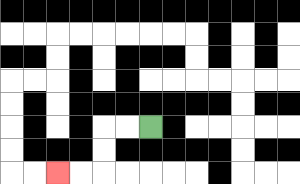{'start': '[6, 5]', 'end': '[2, 7]', 'path_directions': 'L,L,D,D,L,L', 'path_coordinates': '[[6, 5], [5, 5], [4, 5], [4, 6], [4, 7], [3, 7], [2, 7]]'}